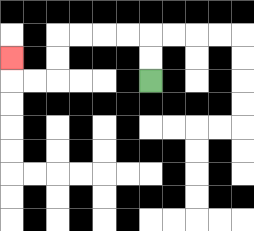{'start': '[6, 3]', 'end': '[0, 2]', 'path_directions': 'U,U,L,L,L,L,D,D,L,L,U', 'path_coordinates': '[[6, 3], [6, 2], [6, 1], [5, 1], [4, 1], [3, 1], [2, 1], [2, 2], [2, 3], [1, 3], [0, 3], [0, 2]]'}